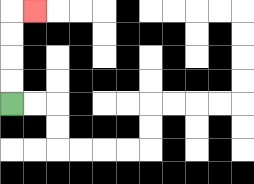{'start': '[0, 4]', 'end': '[1, 0]', 'path_directions': 'U,U,U,U,R', 'path_coordinates': '[[0, 4], [0, 3], [0, 2], [0, 1], [0, 0], [1, 0]]'}